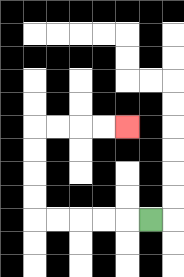{'start': '[6, 9]', 'end': '[5, 5]', 'path_directions': 'L,L,L,L,L,U,U,U,U,R,R,R,R', 'path_coordinates': '[[6, 9], [5, 9], [4, 9], [3, 9], [2, 9], [1, 9], [1, 8], [1, 7], [1, 6], [1, 5], [2, 5], [3, 5], [4, 5], [5, 5]]'}